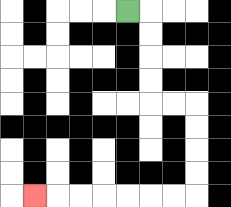{'start': '[5, 0]', 'end': '[1, 8]', 'path_directions': 'R,D,D,D,D,R,R,D,D,D,D,L,L,L,L,L,L,L', 'path_coordinates': '[[5, 0], [6, 0], [6, 1], [6, 2], [6, 3], [6, 4], [7, 4], [8, 4], [8, 5], [8, 6], [8, 7], [8, 8], [7, 8], [6, 8], [5, 8], [4, 8], [3, 8], [2, 8], [1, 8]]'}